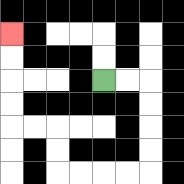{'start': '[4, 3]', 'end': '[0, 1]', 'path_directions': 'R,R,D,D,D,D,L,L,L,L,U,U,L,L,U,U,U,U', 'path_coordinates': '[[4, 3], [5, 3], [6, 3], [6, 4], [6, 5], [6, 6], [6, 7], [5, 7], [4, 7], [3, 7], [2, 7], [2, 6], [2, 5], [1, 5], [0, 5], [0, 4], [0, 3], [0, 2], [0, 1]]'}